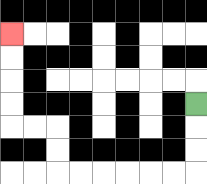{'start': '[8, 4]', 'end': '[0, 1]', 'path_directions': 'D,D,D,L,L,L,L,L,L,U,U,L,L,U,U,U,U', 'path_coordinates': '[[8, 4], [8, 5], [8, 6], [8, 7], [7, 7], [6, 7], [5, 7], [4, 7], [3, 7], [2, 7], [2, 6], [2, 5], [1, 5], [0, 5], [0, 4], [0, 3], [0, 2], [0, 1]]'}